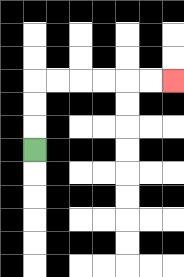{'start': '[1, 6]', 'end': '[7, 3]', 'path_directions': 'U,U,U,R,R,R,R,R,R', 'path_coordinates': '[[1, 6], [1, 5], [1, 4], [1, 3], [2, 3], [3, 3], [4, 3], [5, 3], [6, 3], [7, 3]]'}